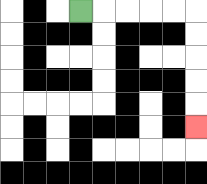{'start': '[3, 0]', 'end': '[8, 5]', 'path_directions': 'R,R,R,R,R,D,D,D,D,D', 'path_coordinates': '[[3, 0], [4, 0], [5, 0], [6, 0], [7, 0], [8, 0], [8, 1], [8, 2], [8, 3], [8, 4], [8, 5]]'}